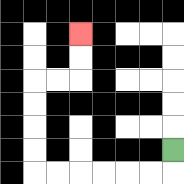{'start': '[7, 6]', 'end': '[3, 1]', 'path_directions': 'D,L,L,L,L,L,L,U,U,U,U,R,R,U,U', 'path_coordinates': '[[7, 6], [7, 7], [6, 7], [5, 7], [4, 7], [3, 7], [2, 7], [1, 7], [1, 6], [1, 5], [1, 4], [1, 3], [2, 3], [3, 3], [3, 2], [3, 1]]'}